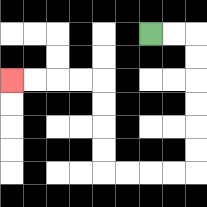{'start': '[6, 1]', 'end': '[0, 3]', 'path_directions': 'R,R,D,D,D,D,D,D,L,L,L,L,U,U,U,U,L,L,L,L', 'path_coordinates': '[[6, 1], [7, 1], [8, 1], [8, 2], [8, 3], [8, 4], [8, 5], [8, 6], [8, 7], [7, 7], [6, 7], [5, 7], [4, 7], [4, 6], [4, 5], [4, 4], [4, 3], [3, 3], [2, 3], [1, 3], [0, 3]]'}